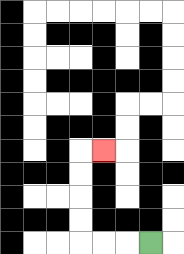{'start': '[6, 10]', 'end': '[4, 6]', 'path_directions': 'L,L,L,U,U,U,U,R', 'path_coordinates': '[[6, 10], [5, 10], [4, 10], [3, 10], [3, 9], [3, 8], [3, 7], [3, 6], [4, 6]]'}